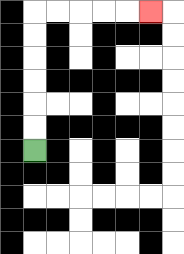{'start': '[1, 6]', 'end': '[6, 0]', 'path_directions': 'U,U,U,U,U,U,R,R,R,R,R', 'path_coordinates': '[[1, 6], [1, 5], [1, 4], [1, 3], [1, 2], [1, 1], [1, 0], [2, 0], [3, 0], [4, 0], [5, 0], [6, 0]]'}